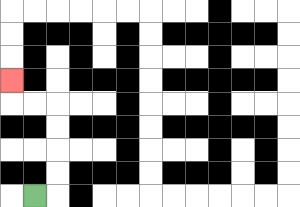{'start': '[1, 8]', 'end': '[0, 3]', 'path_directions': 'R,U,U,U,U,L,L,U', 'path_coordinates': '[[1, 8], [2, 8], [2, 7], [2, 6], [2, 5], [2, 4], [1, 4], [0, 4], [0, 3]]'}